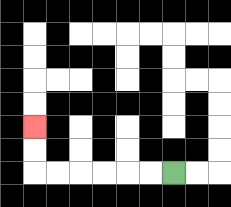{'start': '[7, 7]', 'end': '[1, 5]', 'path_directions': 'L,L,L,L,L,L,U,U', 'path_coordinates': '[[7, 7], [6, 7], [5, 7], [4, 7], [3, 7], [2, 7], [1, 7], [1, 6], [1, 5]]'}